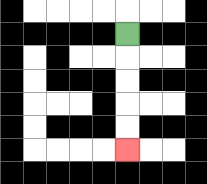{'start': '[5, 1]', 'end': '[5, 6]', 'path_directions': 'D,D,D,D,D', 'path_coordinates': '[[5, 1], [5, 2], [5, 3], [5, 4], [5, 5], [5, 6]]'}